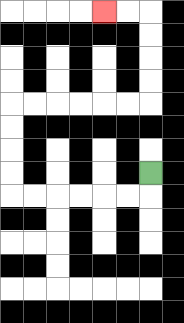{'start': '[6, 7]', 'end': '[4, 0]', 'path_directions': 'D,L,L,L,L,L,L,U,U,U,U,R,R,R,R,R,R,U,U,U,U,L,L', 'path_coordinates': '[[6, 7], [6, 8], [5, 8], [4, 8], [3, 8], [2, 8], [1, 8], [0, 8], [0, 7], [0, 6], [0, 5], [0, 4], [1, 4], [2, 4], [3, 4], [4, 4], [5, 4], [6, 4], [6, 3], [6, 2], [6, 1], [6, 0], [5, 0], [4, 0]]'}